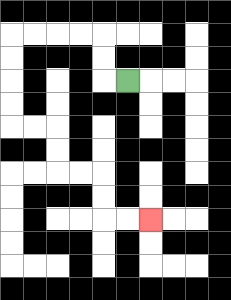{'start': '[5, 3]', 'end': '[6, 9]', 'path_directions': 'L,U,U,L,L,L,L,D,D,D,D,R,R,D,D,R,R,D,D,R,R', 'path_coordinates': '[[5, 3], [4, 3], [4, 2], [4, 1], [3, 1], [2, 1], [1, 1], [0, 1], [0, 2], [0, 3], [0, 4], [0, 5], [1, 5], [2, 5], [2, 6], [2, 7], [3, 7], [4, 7], [4, 8], [4, 9], [5, 9], [6, 9]]'}